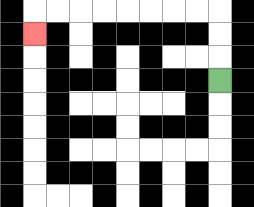{'start': '[9, 3]', 'end': '[1, 1]', 'path_directions': 'U,U,U,L,L,L,L,L,L,L,L,D', 'path_coordinates': '[[9, 3], [9, 2], [9, 1], [9, 0], [8, 0], [7, 0], [6, 0], [5, 0], [4, 0], [3, 0], [2, 0], [1, 0], [1, 1]]'}